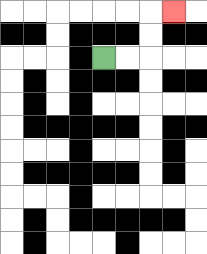{'start': '[4, 2]', 'end': '[7, 0]', 'path_directions': 'R,R,U,U,R', 'path_coordinates': '[[4, 2], [5, 2], [6, 2], [6, 1], [6, 0], [7, 0]]'}